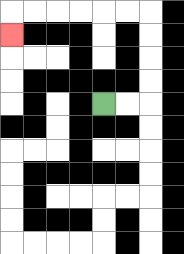{'start': '[4, 4]', 'end': '[0, 1]', 'path_directions': 'R,R,U,U,U,U,L,L,L,L,L,L,D', 'path_coordinates': '[[4, 4], [5, 4], [6, 4], [6, 3], [6, 2], [6, 1], [6, 0], [5, 0], [4, 0], [3, 0], [2, 0], [1, 0], [0, 0], [0, 1]]'}